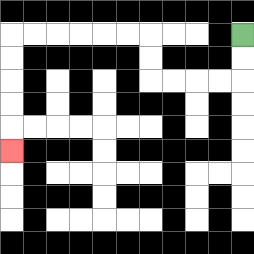{'start': '[10, 1]', 'end': '[0, 6]', 'path_directions': 'D,D,L,L,L,L,U,U,L,L,L,L,L,L,D,D,D,D,D', 'path_coordinates': '[[10, 1], [10, 2], [10, 3], [9, 3], [8, 3], [7, 3], [6, 3], [6, 2], [6, 1], [5, 1], [4, 1], [3, 1], [2, 1], [1, 1], [0, 1], [0, 2], [0, 3], [0, 4], [0, 5], [0, 6]]'}